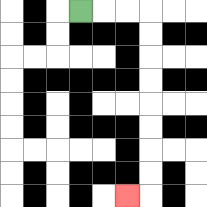{'start': '[3, 0]', 'end': '[5, 8]', 'path_directions': 'R,R,R,D,D,D,D,D,D,D,D,L', 'path_coordinates': '[[3, 0], [4, 0], [5, 0], [6, 0], [6, 1], [6, 2], [6, 3], [6, 4], [6, 5], [6, 6], [6, 7], [6, 8], [5, 8]]'}